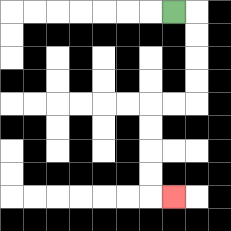{'start': '[7, 0]', 'end': '[7, 8]', 'path_directions': 'R,D,D,D,D,L,L,D,D,D,D,R', 'path_coordinates': '[[7, 0], [8, 0], [8, 1], [8, 2], [8, 3], [8, 4], [7, 4], [6, 4], [6, 5], [6, 6], [6, 7], [6, 8], [7, 8]]'}